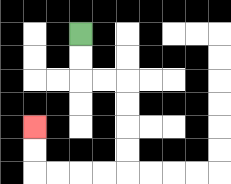{'start': '[3, 1]', 'end': '[1, 5]', 'path_directions': 'D,D,R,R,D,D,D,D,L,L,L,L,U,U', 'path_coordinates': '[[3, 1], [3, 2], [3, 3], [4, 3], [5, 3], [5, 4], [5, 5], [5, 6], [5, 7], [4, 7], [3, 7], [2, 7], [1, 7], [1, 6], [1, 5]]'}